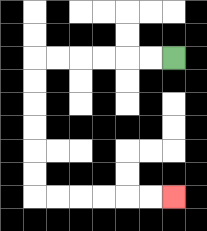{'start': '[7, 2]', 'end': '[7, 8]', 'path_directions': 'L,L,L,L,L,L,D,D,D,D,D,D,R,R,R,R,R,R', 'path_coordinates': '[[7, 2], [6, 2], [5, 2], [4, 2], [3, 2], [2, 2], [1, 2], [1, 3], [1, 4], [1, 5], [1, 6], [1, 7], [1, 8], [2, 8], [3, 8], [4, 8], [5, 8], [6, 8], [7, 8]]'}